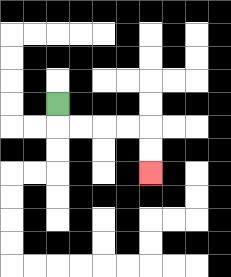{'start': '[2, 4]', 'end': '[6, 7]', 'path_directions': 'D,R,R,R,R,D,D', 'path_coordinates': '[[2, 4], [2, 5], [3, 5], [4, 5], [5, 5], [6, 5], [6, 6], [6, 7]]'}